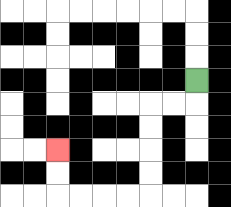{'start': '[8, 3]', 'end': '[2, 6]', 'path_directions': 'D,L,L,D,D,D,D,L,L,L,L,U,U', 'path_coordinates': '[[8, 3], [8, 4], [7, 4], [6, 4], [6, 5], [6, 6], [6, 7], [6, 8], [5, 8], [4, 8], [3, 8], [2, 8], [2, 7], [2, 6]]'}